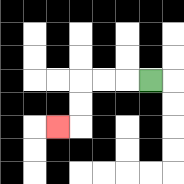{'start': '[6, 3]', 'end': '[2, 5]', 'path_directions': 'L,L,L,D,D,L', 'path_coordinates': '[[6, 3], [5, 3], [4, 3], [3, 3], [3, 4], [3, 5], [2, 5]]'}